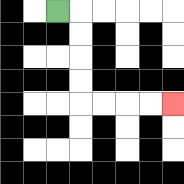{'start': '[2, 0]', 'end': '[7, 4]', 'path_directions': 'R,D,D,D,D,R,R,R,R', 'path_coordinates': '[[2, 0], [3, 0], [3, 1], [3, 2], [3, 3], [3, 4], [4, 4], [5, 4], [6, 4], [7, 4]]'}